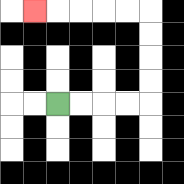{'start': '[2, 4]', 'end': '[1, 0]', 'path_directions': 'R,R,R,R,U,U,U,U,L,L,L,L,L', 'path_coordinates': '[[2, 4], [3, 4], [4, 4], [5, 4], [6, 4], [6, 3], [6, 2], [6, 1], [6, 0], [5, 0], [4, 0], [3, 0], [2, 0], [1, 0]]'}